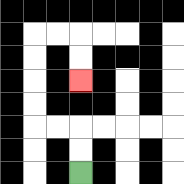{'start': '[3, 7]', 'end': '[3, 3]', 'path_directions': 'U,U,L,L,U,U,U,U,R,R,D,D', 'path_coordinates': '[[3, 7], [3, 6], [3, 5], [2, 5], [1, 5], [1, 4], [1, 3], [1, 2], [1, 1], [2, 1], [3, 1], [3, 2], [3, 3]]'}